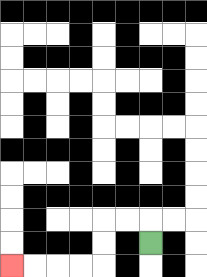{'start': '[6, 10]', 'end': '[0, 11]', 'path_directions': 'U,L,L,D,D,L,L,L,L', 'path_coordinates': '[[6, 10], [6, 9], [5, 9], [4, 9], [4, 10], [4, 11], [3, 11], [2, 11], [1, 11], [0, 11]]'}